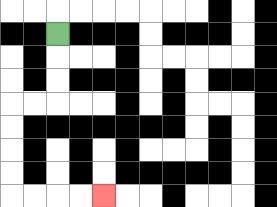{'start': '[2, 1]', 'end': '[4, 8]', 'path_directions': 'D,D,D,L,L,D,D,D,D,R,R,R,R', 'path_coordinates': '[[2, 1], [2, 2], [2, 3], [2, 4], [1, 4], [0, 4], [0, 5], [0, 6], [0, 7], [0, 8], [1, 8], [2, 8], [3, 8], [4, 8]]'}